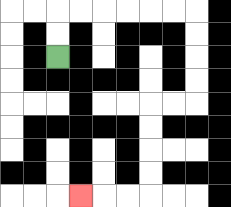{'start': '[2, 2]', 'end': '[3, 8]', 'path_directions': 'U,U,R,R,R,R,R,R,D,D,D,D,L,L,D,D,D,D,L,L,L', 'path_coordinates': '[[2, 2], [2, 1], [2, 0], [3, 0], [4, 0], [5, 0], [6, 0], [7, 0], [8, 0], [8, 1], [8, 2], [8, 3], [8, 4], [7, 4], [6, 4], [6, 5], [6, 6], [6, 7], [6, 8], [5, 8], [4, 8], [3, 8]]'}